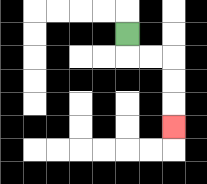{'start': '[5, 1]', 'end': '[7, 5]', 'path_directions': 'D,R,R,D,D,D', 'path_coordinates': '[[5, 1], [5, 2], [6, 2], [7, 2], [7, 3], [7, 4], [7, 5]]'}